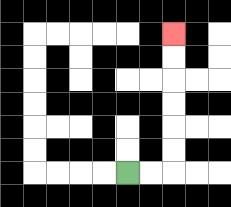{'start': '[5, 7]', 'end': '[7, 1]', 'path_directions': 'R,R,U,U,U,U,U,U', 'path_coordinates': '[[5, 7], [6, 7], [7, 7], [7, 6], [7, 5], [7, 4], [7, 3], [7, 2], [7, 1]]'}